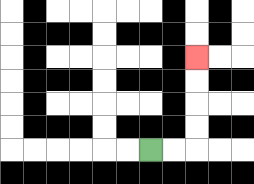{'start': '[6, 6]', 'end': '[8, 2]', 'path_directions': 'R,R,U,U,U,U', 'path_coordinates': '[[6, 6], [7, 6], [8, 6], [8, 5], [8, 4], [8, 3], [8, 2]]'}